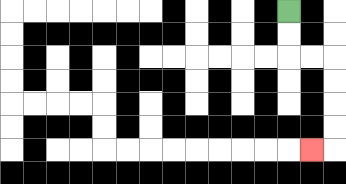{'start': '[12, 0]', 'end': '[13, 6]', 'path_directions': 'D,D,R,R,D,D,D,D,L', 'path_coordinates': '[[12, 0], [12, 1], [12, 2], [13, 2], [14, 2], [14, 3], [14, 4], [14, 5], [14, 6], [13, 6]]'}